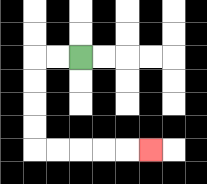{'start': '[3, 2]', 'end': '[6, 6]', 'path_directions': 'L,L,D,D,D,D,R,R,R,R,R', 'path_coordinates': '[[3, 2], [2, 2], [1, 2], [1, 3], [1, 4], [1, 5], [1, 6], [2, 6], [3, 6], [4, 6], [5, 6], [6, 6]]'}